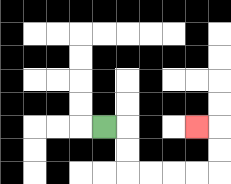{'start': '[4, 5]', 'end': '[8, 5]', 'path_directions': 'R,D,D,R,R,R,R,U,U,L', 'path_coordinates': '[[4, 5], [5, 5], [5, 6], [5, 7], [6, 7], [7, 7], [8, 7], [9, 7], [9, 6], [9, 5], [8, 5]]'}